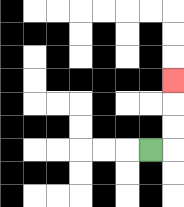{'start': '[6, 6]', 'end': '[7, 3]', 'path_directions': 'R,U,U,U', 'path_coordinates': '[[6, 6], [7, 6], [7, 5], [7, 4], [7, 3]]'}